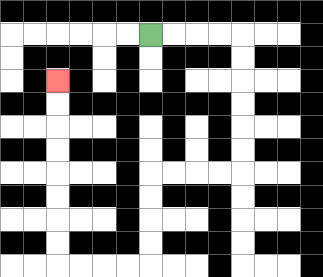{'start': '[6, 1]', 'end': '[2, 3]', 'path_directions': 'R,R,R,R,D,D,D,D,D,D,L,L,L,L,D,D,D,D,L,L,L,L,U,U,U,U,U,U,U,U', 'path_coordinates': '[[6, 1], [7, 1], [8, 1], [9, 1], [10, 1], [10, 2], [10, 3], [10, 4], [10, 5], [10, 6], [10, 7], [9, 7], [8, 7], [7, 7], [6, 7], [6, 8], [6, 9], [6, 10], [6, 11], [5, 11], [4, 11], [3, 11], [2, 11], [2, 10], [2, 9], [2, 8], [2, 7], [2, 6], [2, 5], [2, 4], [2, 3]]'}